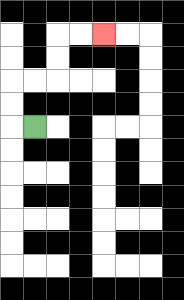{'start': '[1, 5]', 'end': '[4, 1]', 'path_directions': 'L,U,U,R,R,U,U,R,R', 'path_coordinates': '[[1, 5], [0, 5], [0, 4], [0, 3], [1, 3], [2, 3], [2, 2], [2, 1], [3, 1], [4, 1]]'}